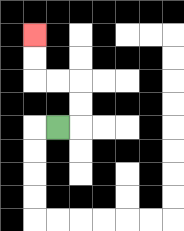{'start': '[2, 5]', 'end': '[1, 1]', 'path_directions': 'R,U,U,L,L,U,U', 'path_coordinates': '[[2, 5], [3, 5], [3, 4], [3, 3], [2, 3], [1, 3], [1, 2], [1, 1]]'}